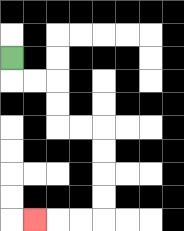{'start': '[0, 2]', 'end': '[1, 9]', 'path_directions': 'D,R,R,D,D,R,R,D,D,D,D,L,L,L', 'path_coordinates': '[[0, 2], [0, 3], [1, 3], [2, 3], [2, 4], [2, 5], [3, 5], [4, 5], [4, 6], [4, 7], [4, 8], [4, 9], [3, 9], [2, 9], [1, 9]]'}